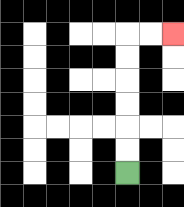{'start': '[5, 7]', 'end': '[7, 1]', 'path_directions': 'U,U,U,U,U,U,R,R', 'path_coordinates': '[[5, 7], [5, 6], [5, 5], [5, 4], [5, 3], [5, 2], [5, 1], [6, 1], [7, 1]]'}